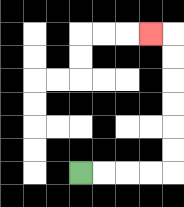{'start': '[3, 7]', 'end': '[6, 1]', 'path_directions': 'R,R,R,R,U,U,U,U,U,U,L', 'path_coordinates': '[[3, 7], [4, 7], [5, 7], [6, 7], [7, 7], [7, 6], [7, 5], [7, 4], [7, 3], [7, 2], [7, 1], [6, 1]]'}